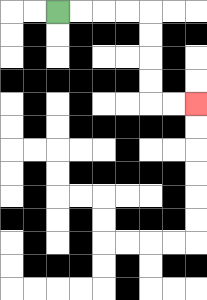{'start': '[2, 0]', 'end': '[8, 4]', 'path_directions': 'R,R,R,R,D,D,D,D,R,R', 'path_coordinates': '[[2, 0], [3, 0], [4, 0], [5, 0], [6, 0], [6, 1], [6, 2], [6, 3], [6, 4], [7, 4], [8, 4]]'}